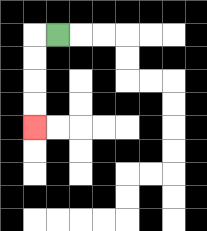{'start': '[2, 1]', 'end': '[1, 5]', 'path_directions': 'L,D,D,D,D', 'path_coordinates': '[[2, 1], [1, 1], [1, 2], [1, 3], [1, 4], [1, 5]]'}